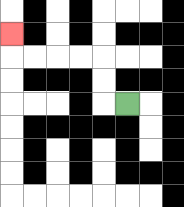{'start': '[5, 4]', 'end': '[0, 1]', 'path_directions': 'L,U,U,L,L,L,L,U', 'path_coordinates': '[[5, 4], [4, 4], [4, 3], [4, 2], [3, 2], [2, 2], [1, 2], [0, 2], [0, 1]]'}